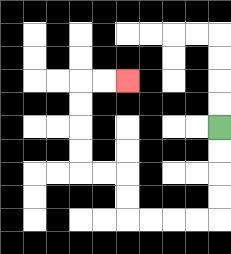{'start': '[9, 5]', 'end': '[5, 3]', 'path_directions': 'D,D,D,D,L,L,L,L,U,U,L,L,U,U,U,U,R,R', 'path_coordinates': '[[9, 5], [9, 6], [9, 7], [9, 8], [9, 9], [8, 9], [7, 9], [6, 9], [5, 9], [5, 8], [5, 7], [4, 7], [3, 7], [3, 6], [3, 5], [3, 4], [3, 3], [4, 3], [5, 3]]'}